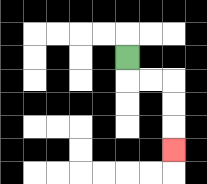{'start': '[5, 2]', 'end': '[7, 6]', 'path_directions': 'D,R,R,D,D,D', 'path_coordinates': '[[5, 2], [5, 3], [6, 3], [7, 3], [7, 4], [7, 5], [7, 6]]'}